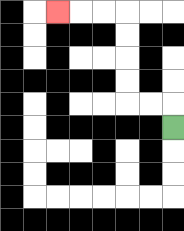{'start': '[7, 5]', 'end': '[2, 0]', 'path_directions': 'U,L,L,U,U,U,U,L,L,L', 'path_coordinates': '[[7, 5], [7, 4], [6, 4], [5, 4], [5, 3], [5, 2], [5, 1], [5, 0], [4, 0], [3, 0], [2, 0]]'}